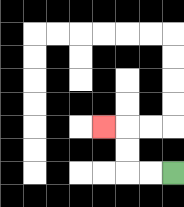{'start': '[7, 7]', 'end': '[4, 5]', 'path_directions': 'L,L,U,U,L', 'path_coordinates': '[[7, 7], [6, 7], [5, 7], [5, 6], [5, 5], [4, 5]]'}